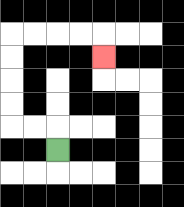{'start': '[2, 6]', 'end': '[4, 2]', 'path_directions': 'U,L,L,U,U,U,U,R,R,R,R,D', 'path_coordinates': '[[2, 6], [2, 5], [1, 5], [0, 5], [0, 4], [0, 3], [0, 2], [0, 1], [1, 1], [2, 1], [3, 1], [4, 1], [4, 2]]'}